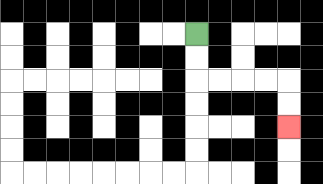{'start': '[8, 1]', 'end': '[12, 5]', 'path_directions': 'D,D,R,R,R,R,D,D', 'path_coordinates': '[[8, 1], [8, 2], [8, 3], [9, 3], [10, 3], [11, 3], [12, 3], [12, 4], [12, 5]]'}